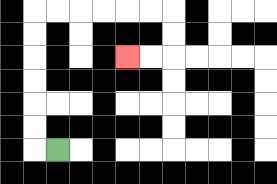{'start': '[2, 6]', 'end': '[5, 2]', 'path_directions': 'L,U,U,U,U,U,U,R,R,R,R,R,R,D,D,L,L', 'path_coordinates': '[[2, 6], [1, 6], [1, 5], [1, 4], [1, 3], [1, 2], [1, 1], [1, 0], [2, 0], [3, 0], [4, 0], [5, 0], [6, 0], [7, 0], [7, 1], [7, 2], [6, 2], [5, 2]]'}